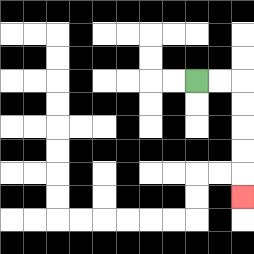{'start': '[8, 3]', 'end': '[10, 8]', 'path_directions': 'R,R,D,D,D,D,D', 'path_coordinates': '[[8, 3], [9, 3], [10, 3], [10, 4], [10, 5], [10, 6], [10, 7], [10, 8]]'}